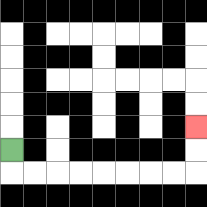{'start': '[0, 6]', 'end': '[8, 5]', 'path_directions': 'D,R,R,R,R,R,R,R,R,U,U', 'path_coordinates': '[[0, 6], [0, 7], [1, 7], [2, 7], [3, 7], [4, 7], [5, 7], [6, 7], [7, 7], [8, 7], [8, 6], [8, 5]]'}